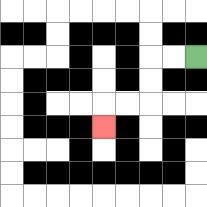{'start': '[8, 2]', 'end': '[4, 5]', 'path_directions': 'L,L,D,D,L,L,D', 'path_coordinates': '[[8, 2], [7, 2], [6, 2], [6, 3], [6, 4], [5, 4], [4, 4], [4, 5]]'}